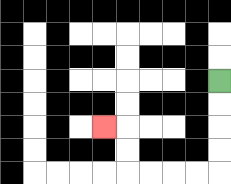{'start': '[9, 3]', 'end': '[4, 5]', 'path_directions': 'D,D,D,D,L,L,L,L,U,U,L', 'path_coordinates': '[[9, 3], [9, 4], [9, 5], [9, 6], [9, 7], [8, 7], [7, 7], [6, 7], [5, 7], [5, 6], [5, 5], [4, 5]]'}